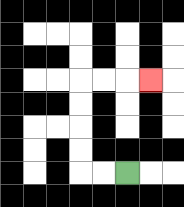{'start': '[5, 7]', 'end': '[6, 3]', 'path_directions': 'L,L,U,U,U,U,R,R,R', 'path_coordinates': '[[5, 7], [4, 7], [3, 7], [3, 6], [3, 5], [3, 4], [3, 3], [4, 3], [5, 3], [6, 3]]'}